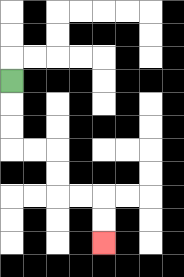{'start': '[0, 3]', 'end': '[4, 10]', 'path_directions': 'D,D,D,R,R,D,D,R,R,D,D', 'path_coordinates': '[[0, 3], [0, 4], [0, 5], [0, 6], [1, 6], [2, 6], [2, 7], [2, 8], [3, 8], [4, 8], [4, 9], [4, 10]]'}